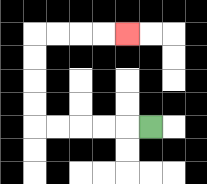{'start': '[6, 5]', 'end': '[5, 1]', 'path_directions': 'L,L,L,L,L,U,U,U,U,R,R,R,R', 'path_coordinates': '[[6, 5], [5, 5], [4, 5], [3, 5], [2, 5], [1, 5], [1, 4], [1, 3], [1, 2], [1, 1], [2, 1], [3, 1], [4, 1], [5, 1]]'}